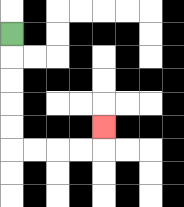{'start': '[0, 1]', 'end': '[4, 5]', 'path_directions': 'D,D,D,D,D,R,R,R,R,U', 'path_coordinates': '[[0, 1], [0, 2], [0, 3], [0, 4], [0, 5], [0, 6], [1, 6], [2, 6], [3, 6], [4, 6], [4, 5]]'}